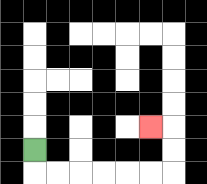{'start': '[1, 6]', 'end': '[6, 5]', 'path_directions': 'D,R,R,R,R,R,R,U,U,L', 'path_coordinates': '[[1, 6], [1, 7], [2, 7], [3, 7], [4, 7], [5, 7], [6, 7], [7, 7], [7, 6], [7, 5], [6, 5]]'}